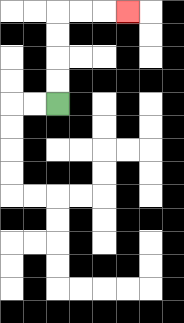{'start': '[2, 4]', 'end': '[5, 0]', 'path_directions': 'U,U,U,U,R,R,R', 'path_coordinates': '[[2, 4], [2, 3], [2, 2], [2, 1], [2, 0], [3, 0], [4, 0], [5, 0]]'}